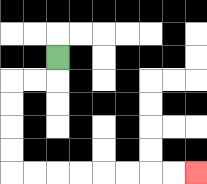{'start': '[2, 2]', 'end': '[8, 7]', 'path_directions': 'D,L,L,D,D,D,D,R,R,R,R,R,R,R,R', 'path_coordinates': '[[2, 2], [2, 3], [1, 3], [0, 3], [0, 4], [0, 5], [0, 6], [0, 7], [1, 7], [2, 7], [3, 7], [4, 7], [5, 7], [6, 7], [7, 7], [8, 7]]'}